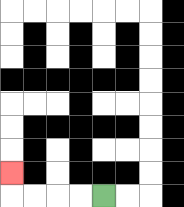{'start': '[4, 8]', 'end': '[0, 7]', 'path_directions': 'L,L,L,L,U', 'path_coordinates': '[[4, 8], [3, 8], [2, 8], [1, 8], [0, 8], [0, 7]]'}